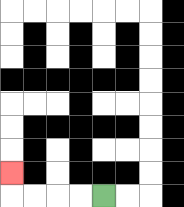{'start': '[4, 8]', 'end': '[0, 7]', 'path_directions': 'L,L,L,L,U', 'path_coordinates': '[[4, 8], [3, 8], [2, 8], [1, 8], [0, 8], [0, 7]]'}